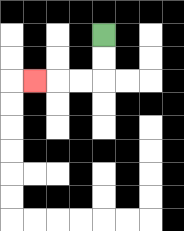{'start': '[4, 1]', 'end': '[1, 3]', 'path_directions': 'D,D,L,L,L', 'path_coordinates': '[[4, 1], [4, 2], [4, 3], [3, 3], [2, 3], [1, 3]]'}